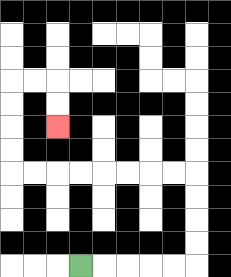{'start': '[3, 11]', 'end': '[2, 5]', 'path_directions': 'R,R,R,R,R,U,U,U,U,L,L,L,L,L,L,L,L,U,U,U,U,R,R,D,D', 'path_coordinates': '[[3, 11], [4, 11], [5, 11], [6, 11], [7, 11], [8, 11], [8, 10], [8, 9], [8, 8], [8, 7], [7, 7], [6, 7], [5, 7], [4, 7], [3, 7], [2, 7], [1, 7], [0, 7], [0, 6], [0, 5], [0, 4], [0, 3], [1, 3], [2, 3], [2, 4], [2, 5]]'}